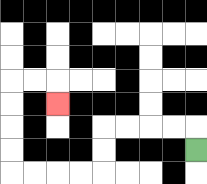{'start': '[8, 6]', 'end': '[2, 4]', 'path_directions': 'U,L,L,L,L,D,D,L,L,L,L,U,U,U,U,R,R,D', 'path_coordinates': '[[8, 6], [8, 5], [7, 5], [6, 5], [5, 5], [4, 5], [4, 6], [4, 7], [3, 7], [2, 7], [1, 7], [0, 7], [0, 6], [0, 5], [0, 4], [0, 3], [1, 3], [2, 3], [2, 4]]'}